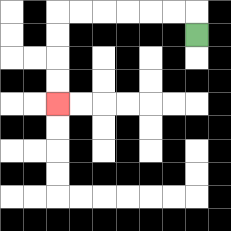{'start': '[8, 1]', 'end': '[2, 4]', 'path_directions': 'U,L,L,L,L,L,L,D,D,D,D', 'path_coordinates': '[[8, 1], [8, 0], [7, 0], [6, 0], [5, 0], [4, 0], [3, 0], [2, 0], [2, 1], [2, 2], [2, 3], [2, 4]]'}